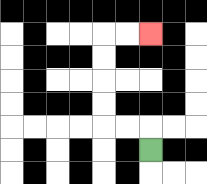{'start': '[6, 6]', 'end': '[6, 1]', 'path_directions': 'U,L,L,U,U,U,U,R,R', 'path_coordinates': '[[6, 6], [6, 5], [5, 5], [4, 5], [4, 4], [4, 3], [4, 2], [4, 1], [5, 1], [6, 1]]'}